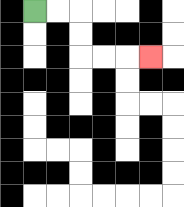{'start': '[1, 0]', 'end': '[6, 2]', 'path_directions': 'R,R,D,D,R,R,R', 'path_coordinates': '[[1, 0], [2, 0], [3, 0], [3, 1], [3, 2], [4, 2], [5, 2], [6, 2]]'}